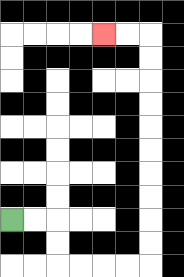{'start': '[0, 9]', 'end': '[4, 1]', 'path_directions': 'R,R,D,D,R,R,R,R,U,U,U,U,U,U,U,U,U,U,L,L', 'path_coordinates': '[[0, 9], [1, 9], [2, 9], [2, 10], [2, 11], [3, 11], [4, 11], [5, 11], [6, 11], [6, 10], [6, 9], [6, 8], [6, 7], [6, 6], [6, 5], [6, 4], [6, 3], [6, 2], [6, 1], [5, 1], [4, 1]]'}